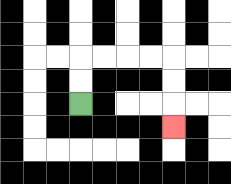{'start': '[3, 4]', 'end': '[7, 5]', 'path_directions': 'U,U,R,R,R,R,D,D,D', 'path_coordinates': '[[3, 4], [3, 3], [3, 2], [4, 2], [5, 2], [6, 2], [7, 2], [7, 3], [7, 4], [7, 5]]'}